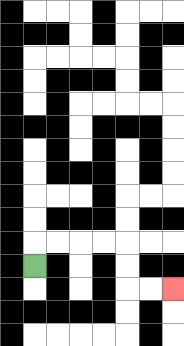{'start': '[1, 11]', 'end': '[7, 12]', 'path_directions': 'U,R,R,R,R,D,D,R,R', 'path_coordinates': '[[1, 11], [1, 10], [2, 10], [3, 10], [4, 10], [5, 10], [5, 11], [5, 12], [6, 12], [7, 12]]'}